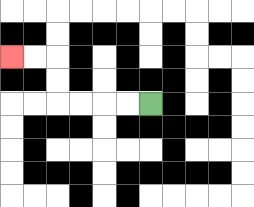{'start': '[6, 4]', 'end': '[0, 2]', 'path_directions': 'L,L,L,L,U,U,L,L', 'path_coordinates': '[[6, 4], [5, 4], [4, 4], [3, 4], [2, 4], [2, 3], [2, 2], [1, 2], [0, 2]]'}